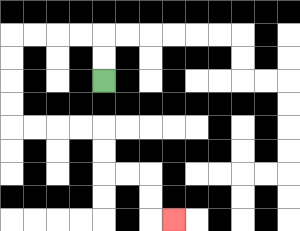{'start': '[4, 3]', 'end': '[7, 9]', 'path_directions': 'U,U,L,L,L,L,D,D,D,D,R,R,R,R,D,D,R,R,D,D,R', 'path_coordinates': '[[4, 3], [4, 2], [4, 1], [3, 1], [2, 1], [1, 1], [0, 1], [0, 2], [0, 3], [0, 4], [0, 5], [1, 5], [2, 5], [3, 5], [4, 5], [4, 6], [4, 7], [5, 7], [6, 7], [6, 8], [6, 9], [7, 9]]'}